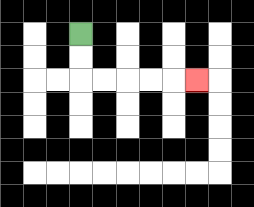{'start': '[3, 1]', 'end': '[8, 3]', 'path_directions': 'D,D,R,R,R,R,R', 'path_coordinates': '[[3, 1], [3, 2], [3, 3], [4, 3], [5, 3], [6, 3], [7, 3], [8, 3]]'}